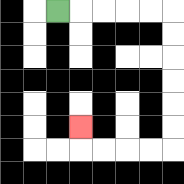{'start': '[2, 0]', 'end': '[3, 5]', 'path_directions': 'R,R,R,R,R,D,D,D,D,D,D,L,L,L,L,U', 'path_coordinates': '[[2, 0], [3, 0], [4, 0], [5, 0], [6, 0], [7, 0], [7, 1], [7, 2], [7, 3], [7, 4], [7, 5], [7, 6], [6, 6], [5, 6], [4, 6], [3, 6], [3, 5]]'}